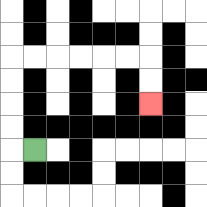{'start': '[1, 6]', 'end': '[6, 4]', 'path_directions': 'L,U,U,U,U,R,R,R,R,R,R,D,D', 'path_coordinates': '[[1, 6], [0, 6], [0, 5], [0, 4], [0, 3], [0, 2], [1, 2], [2, 2], [3, 2], [4, 2], [5, 2], [6, 2], [6, 3], [6, 4]]'}